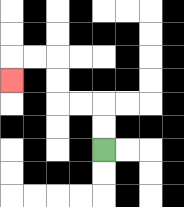{'start': '[4, 6]', 'end': '[0, 3]', 'path_directions': 'U,U,L,L,U,U,L,L,D', 'path_coordinates': '[[4, 6], [4, 5], [4, 4], [3, 4], [2, 4], [2, 3], [2, 2], [1, 2], [0, 2], [0, 3]]'}